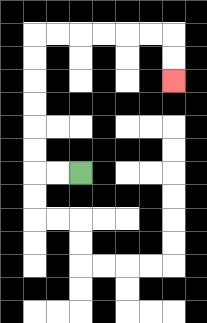{'start': '[3, 7]', 'end': '[7, 3]', 'path_directions': 'L,L,U,U,U,U,U,U,R,R,R,R,R,R,D,D', 'path_coordinates': '[[3, 7], [2, 7], [1, 7], [1, 6], [1, 5], [1, 4], [1, 3], [1, 2], [1, 1], [2, 1], [3, 1], [4, 1], [5, 1], [6, 1], [7, 1], [7, 2], [7, 3]]'}